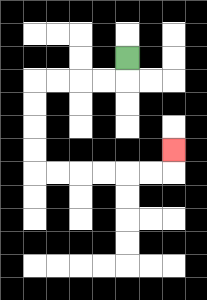{'start': '[5, 2]', 'end': '[7, 6]', 'path_directions': 'D,L,L,L,L,D,D,D,D,R,R,R,R,R,R,U', 'path_coordinates': '[[5, 2], [5, 3], [4, 3], [3, 3], [2, 3], [1, 3], [1, 4], [1, 5], [1, 6], [1, 7], [2, 7], [3, 7], [4, 7], [5, 7], [6, 7], [7, 7], [7, 6]]'}